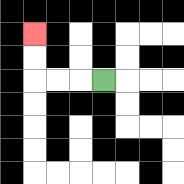{'start': '[4, 3]', 'end': '[1, 1]', 'path_directions': 'L,L,L,U,U', 'path_coordinates': '[[4, 3], [3, 3], [2, 3], [1, 3], [1, 2], [1, 1]]'}